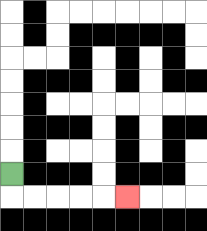{'start': '[0, 7]', 'end': '[5, 8]', 'path_directions': 'D,R,R,R,R,R', 'path_coordinates': '[[0, 7], [0, 8], [1, 8], [2, 8], [3, 8], [4, 8], [5, 8]]'}